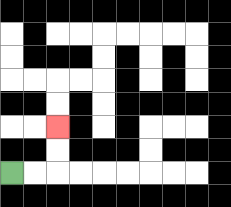{'start': '[0, 7]', 'end': '[2, 5]', 'path_directions': 'R,R,U,U', 'path_coordinates': '[[0, 7], [1, 7], [2, 7], [2, 6], [2, 5]]'}